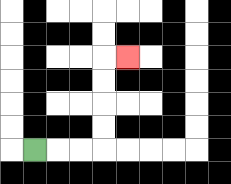{'start': '[1, 6]', 'end': '[5, 2]', 'path_directions': 'R,R,R,U,U,U,U,R', 'path_coordinates': '[[1, 6], [2, 6], [3, 6], [4, 6], [4, 5], [4, 4], [4, 3], [4, 2], [5, 2]]'}